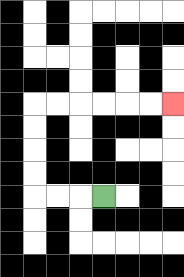{'start': '[4, 8]', 'end': '[7, 4]', 'path_directions': 'L,L,L,U,U,U,U,R,R,R,R,R,R', 'path_coordinates': '[[4, 8], [3, 8], [2, 8], [1, 8], [1, 7], [1, 6], [1, 5], [1, 4], [2, 4], [3, 4], [4, 4], [5, 4], [6, 4], [7, 4]]'}